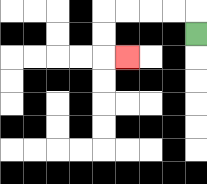{'start': '[8, 1]', 'end': '[5, 2]', 'path_directions': 'U,L,L,L,L,D,D,R', 'path_coordinates': '[[8, 1], [8, 0], [7, 0], [6, 0], [5, 0], [4, 0], [4, 1], [4, 2], [5, 2]]'}